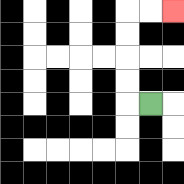{'start': '[6, 4]', 'end': '[7, 0]', 'path_directions': 'L,U,U,U,U,R,R', 'path_coordinates': '[[6, 4], [5, 4], [5, 3], [5, 2], [5, 1], [5, 0], [6, 0], [7, 0]]'}